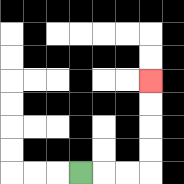{'start': '[3, 7]', 'end': '[6, 3]', 'path_directions': 'R,R,R,U,U,U,U', 'path_coordinates': '[[3, 7], [4, 7], [5, 7], [6, 7], [6, 6], [6, 5], [6, 4], [6, 3]]'}